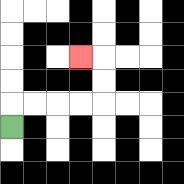{'start': '[0, 5]', 'end': '[3, 2]', 'path_directions': 'U,R,R,R,R,U,U,L', 'path_coordinates': '[[0, 5], [0, 4], [1, 4], [2, 4], [3, 4], [4, 4], [4, 3], [4, 2], [3, 2]]'}